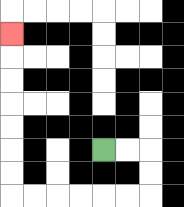{'start': '[4, 6]', 'end': '[0, 1]', 'path_directions': 'R,R,D,D,L,L,L,L,L,L,U,U,U,U,U,U,U', 'path_coordinates': '[[4, 6], [5, 6], [6, 6], [6, 7], [6, 8], [5, 8], [4, 8], [3, 8], [2, 8], [1, 8], [0, 8], [0, 7], [0, 6], [0, 5], [0, 4], [0, 3], [0, 2], [0, 1]]'}